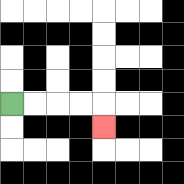{'start': '[0, 4]', 'end': '[4, 5]', 'path_directions': 'R,R,R,R,D', 'path_coordinates': '[[0, 4], [1, 4], [2, 4], [3, 4], [4, 4], [4, 5]]'}